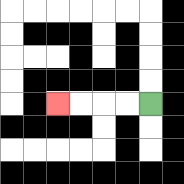{'start': '[6, 4]', 'end': '[2, 4]', 'path_directions': 'L,L,L,L', 'path_coordinates': '[[6, 4], [5, 4], [4, 4], [3, 4], [2, 4]]'}